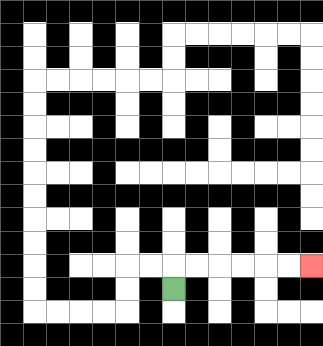{'start': '[7, 12]', 'end': '[13, 11]', 'path_directions': 'U,R,R,R,R,R,R', 'path_coordinates': '[[7, 12], [7, 11], [8, 11], [9, 11], [10, 11], [11, 11], [12, 11], [13, 11]]'}